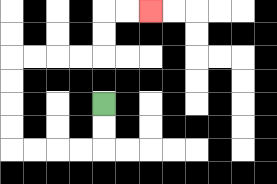{'start': '[4, 4]', 'end': '[6, 0]', 'path_directions': 'D,D,L,L,L,L,U,U,U,U,R,R,R,R,U,U,R,R', 'path_coordinates': '[[4, 4], [4, 5], [4, 6], [3, 6], [2, 6], [1, 6], [0, 6], [0, 5], [0, 4], [0, 3], [0, 2], [1, 2], [2, 2], [3, 2], [4, 2], [4, 1], [4, 0], [5, 0], [6, 0]]'}